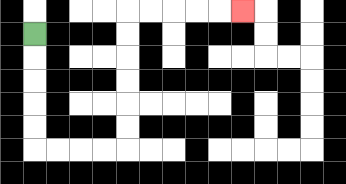{'start': '[1, 1]', 'end': '[10, 0]', 'path_directions': 'D,D,D,D,D,R,R,R,R,U,U,U,U,U,U,R,R,R,R,R', 'path_coordinates': '[[1, 1], [1, 2], [1, 3], [1, 4], [1, 5], [1, 6], [2, 6], [3, 6], [4, 6], [5, 6], [5, 5], [5, 4], [5, 3], [5, 2], [5, 1], [5, 0], [6, 0], [7, 0], [8, 0], [9, 0], [10, 0]]'}